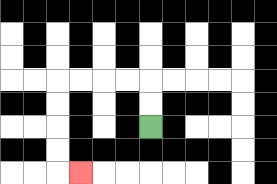{'start': '[6, 5]', 'end': '[3, 7]', 'path_directions': 'U,U,L,L,L,L,D,D,D,D,R', 'path_coordinates': '[[6, 5], [6, 4], [6, 3], [5, 3], [4, 3], [3, 3], [2, 3], [2, 4], [2, 5], [2, 6], [2, 7], [3, 7]]'}